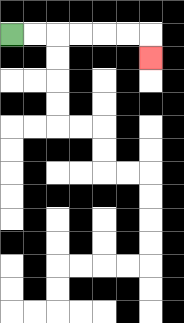{'start': '[0, 1]', 'end': '[6, 2]', 'path_directions': 'R,R,R,R,R,R,D', 'path_coordinates': '[[0, 1], [1, 1], [2, 1], [3, 1], [4, 1], [5, 1], [6, 1], [6, 2]]'}